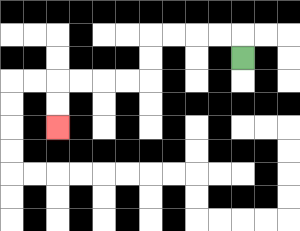{'start': '[10, 2]', 'end': '[2, 5]', 'path_directions': 'U,L,L,L,L,D,D,L,L,L,L,D,D', 'path_coordinates': '[[10, 2], [10, 1], [9, 1], [8, 1], [7, 1], [6, 1], [6, 2], [6, 3], [5, 3], [4, 3], [3, 3], [2, 3], [2, 4], [2, 5]]'}